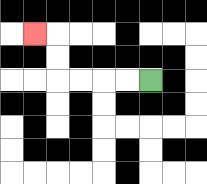{'start': '[6, 3]', 'end': '[1, 1]', 'path_directions': 'L,L,L,L,U,U,L', 'path_coordinates': '[[6, 3], [5, 3], [4, 3], [3, 3], [2, 3], [2, 2], [2, 1], [1, 1]]'}